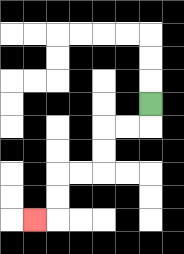{'start': '[6, 4]', 'end': '[1, 9]', 'path_directions': 'D,L,L,D,D,L,L,D,D,L', 'path_coordinates': '[[6, 4], [6, 5], [5, 5], [4, 5], [4, 6], [4, 7], [3, 7], [2, 7], [2, 8], [2, 9], [1, 9]]'}